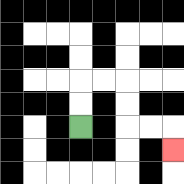{'start': '[3, 5]', 'end': '[7, 6]', 'path_directions': 'U,U,R,R,D,D,R,R,D', 'path_coordinates': '[[3, 5], [3, 4], [3, 3], [4, 3], [5, 3], [5, 4], [5, 5], [6, 5], [7, 5], [7, 6]]'}